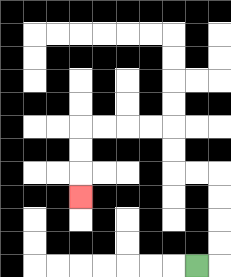{'start': '[8, 11]', 'end': '[3, 8]', 'path_directions': 'R,U,U,U,U,L,L,U,U,L,L,L,L,D,D,D', 'path_coordinates': '[[8, 11], [9, 11], [9, 10], [9, 9], [9, 8], [9, 7], [8, 7], [7, 7], [7, 6], [7, 5], [6, 5], [5, 5], [4, 5], [3, 5], [3, 6], [3, 7], [3, 8]]'}